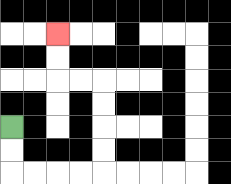{'start': '[0, 5]', 'end': '[2, 1]', 'path_directions': 'D,D,R,R,R,R,U,U,U,U,L,L,U,U', 'path_coordinates': '[[0, 5], [0, 6], [0, 7], [1, 7], [2, 7], [3, 7], [4, 7], [4, 6], [4, 5], [4, 4], [4, 3], [3, 3], [2, 3], [2, 2], [2, 1]]'}